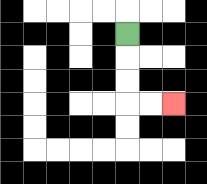{'start': '[5, 1]', 'end': '[7, 4]', 'path_directions': 'D,D,D,R,R', 'path_coordinates': '[[5, 1], [5, 2], [5, 3], [5, 4], [6, 4], [7, 4]]'}